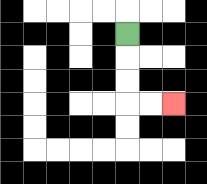{'start': '[5, 1]', 'end': '[7, 4]', 'path_directions': 'D,D,D,R,R', 'path_coordinates': '[[5, 1], [5, 2], [5, 3], [5, 4], [6, 4], [7, 4]]'}